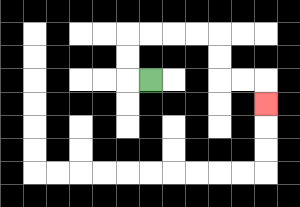{'start': '[6, 3]', 'end': '[11, 4]', 'path_directions': 'L,U,U,R,R,R,R,D,D,R,R,D', 'path_coordinates': '[[6, 3], [5, 3], [5, 2], [5, 1], [6, 1], [7, 1], [8, 1], [9, 1], [9, 2], [9, 3], [10, 3], [11, 3], [11, 4]]'}